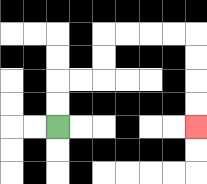{'start': '[2, 5]', 'end': '[8, 5]', 'path_directions': 'U,U,R,R,U,U,R,R,R,R,D,D,D,D', 'path_coordinates': '[[2, 5], [2, 4], [2, 3], [3, 3], [4, 3], [4, 2], [4, 1], [5, 1], [6, 1], [7, 1], [8, 1], [8, 2], [8, 3], [8, 4], [8, 5]]'}